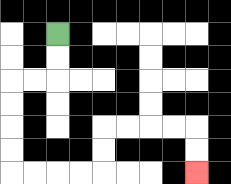{'start': '[2, 1]', 'end': '[8, 7]', 'path_directions': 'D,D,L,L,D,D,D,D,R,R,R,R,U,U,R,R,R,R,D,D', 'path_coordinates': '[[2, 1], [2, 2], [2, 3], [1, 3], [0, 3], [0, 4], [0, 5], [0, 6], [0, 7], [1, 7], [2, 7], [3, 7], [4, 7], [4, 6], [4, 5], [5, 5], [6, 5], [7, 5], [8, 5], [8, 6], [8, 7]]'}